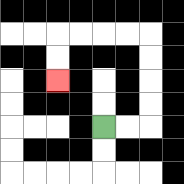{'start': '[4, 5]', 'end': '[2, 3]', 'path_directions': 'R,R,U,U,U,U,L,L,L,L,D,D', 'path_coordinates': '[[4, 5], [5, 5], [6, 5], [6, 4], [6, 3], [6, 2], [6, 1], [5, 1], [4, 1], [3, 1], [2, 1], [2, 2], [2, 3]]'}